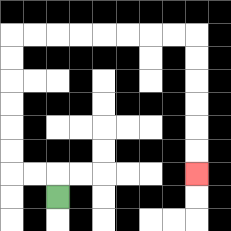{'start': '[2, 8]', 'end': '[8, 7]', 'path_directions': 'U,L,L,U,U,U,U,U,U,R,R,R,R,R,R,R,R,D,D,D,D,D,D', 'path_coordinates': '[[2, 8], [2, 7], [1, 7], [0, 7], [0, 6], [0, 5], [0, 4], [0, 3], [0, 2], [0, 1], [1, 1], [2, 1], [3, 1], [4, 1], [5, 1], [6, 1], [7, 1], [8, 1], [8, 2], [8, 3], [8, 4], [8, 5], [8, 6], [8, 7]]'}